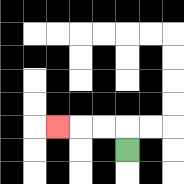{'start': '[5, 6]', 'end': '[2, 5]', 'path_directions': 'U,L,L,L', 'path_coordinates': '[[5, 6], [5, 5], [4, 5], [3, 5], [2, 5]]'}